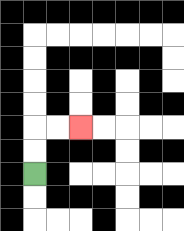{'start': '[1, 7]', 'end': '[3, 5]', 'path_directions': 'U,U,R,R', 'path_coordinates': '[[1, 7], [1, 6], [1, 5], [2, 5], [3, 5]]'}